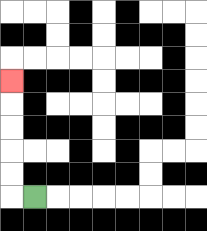{'start': '[1, 8]', 'end': '[0, 3]', 'path_directions': 'L,U,U,U,U,U', 'path_coordinates': '[[1, 8], [0, 8], [0, 7], [0, 6], [0, 5], [0, 4], [0, 3]]'}